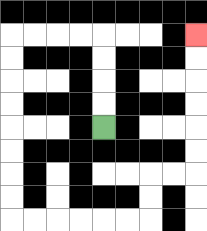{'start': '[4, 5]', 'end': '[8, 1]', 'path_directions': 'U,U,U,U,L,L,L,L,D,D,D,D,D,D,D,D,R,R,R,R,R,R,U,U,R,R,U,U,U,U,U,U', 'path_coordinates': '[[4, 5], [4, 4], [4, 3], [4, 2], [4, 1], [3, 1], [2, 1], [1, 1], [0, 1], [0, 2], [0, 3], [0, 4], [0, 5], [0, 6], [0, 7], [0, 8], [0, 9], [1, 9], [2, 9], [3, 9], [4, 9], [5, 9], [6, 9], [6, 8], [6, 7], [7, 7], [8, 7], [8, 6], [8, 5], [8, 4], [8, 3], [8, 2], [8, 1]]'}